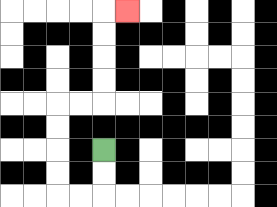{'start': '[4, 6]', 'end': '[5, 0]', 'path_directions': 'D,D,L,L,U,U,U,U,R,R,U,U,U,U,R', 'path_coordinates': '[[4, 6], [4, 7], [4, 8], [3, 8], [2, 8], [2, 7], [2, 6], [2, 5], [2, 4], [3, 4], [4, 4], [4, 3], [4, 2], [4, 1], [4, 0], [5, 0]]'}